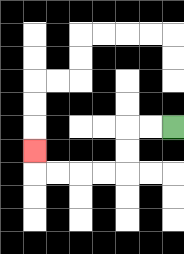{'start': '[7, 5]', 'end': '[1, 6]', 'path_directions': 'L,L,D,D,L,L,L,L,U', 'path_coordinates': '[[7, 5], [6, 5], [5, 5], [5, 6], [5, 7], [4, 7], [3, 7], [2, 7], [1, 7], [1, 6]]'}